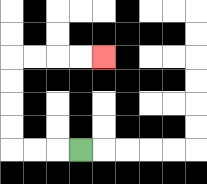{'start': '[3, 6]', 'end': '[4, 2]', 'path_directions': 'L,L,L,U,U,U,U,R,R,R,R', 'path_coordinates': '[[3, 6], [2, 6], [1, 6], [0, 6], [0, 5], [0, 4], [0, 3], [0, 2], [1, 2], [2, 2], [3, 2], [4, 2]]'}